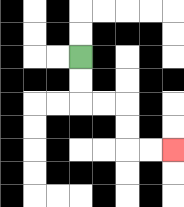{'start': '[3, 2]', 'end': '[7, 6]', 'path_directions': 'D,D,R,R,D,D,R,R', 'path_coordinates': '[[3, 2], [3, 3], [3, 4], [4, 4], [5, 4], [5, 5], [5, 6], [6, 6], [7, 6]]'}